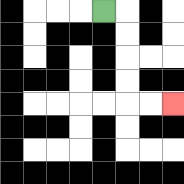{'start': '[4, 0]', 'end': '[7, 4]', 'path_directions': 'R,D,D,D,D,R,R', 'path_coordinates': '[[4, 0], [5, 0], [5, 1], [5, 2], [5, 3], [5, 4], [6, 4], [7, 4]]'}